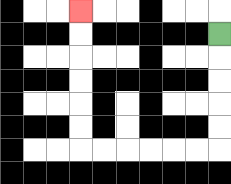{'start': '[9, 1]', 'end': '[3, 0]', 'path_directions': 'D,D,D,D,D,L,L,L,L,L,L,U,U,U,U,U,U', 'path_coordinates': '[[9, 1], [9, 2], [9, 3], [9, 4], [9, 5], [9, 6], [8, 6], [7, 6], [6, 6], [5, 6], [4, 6], [3, 6], [3, 5], [3, 4], [3, 3], [3, 2], [3, 1], [3, 0]]'}